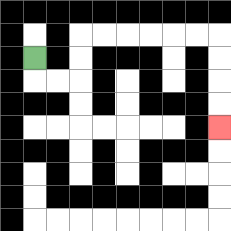{'start': '[1, 2]', 'end': '[9, 5]', 'path_directions': 'D,R,R,U,U,R,R,R,R,R,R,D,D,D,D', 'path_coordinates': '[[1, 2], [1, 3], [2, 3], [3, 3], [3, 2], [3, 1], [4, 1], [5, 1], [6, 1], [7, 1], [8, 1], [9, 1], [9, 2], [9, 3], [9, 4], [9, 5]]'}